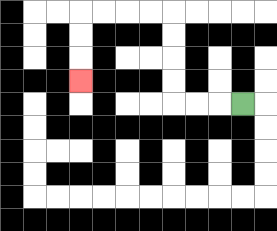{'start': '[10, 4]', 'end': '[3, 3]', 'path_directions': 'L,L,L,U,U,U,U,L,L,L,L,D,D,D', 'path_coordinates': '[[10, 4], [9, 4], [8, 4], [7, 4], [7, 3], [7, 2], [7, 1], [7, 0], [6, 0], [5, 0], [4, 0], [3, 0], [3, 1], [3, 2], [3, 3]]'}